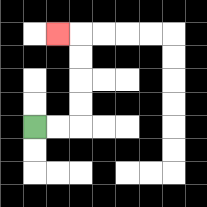{'start': '[1, 5]', 'end': '[2, 1]', 'path_directions': 'R,R,U,U,U,U,L', 'path_coordinates': '[[1, 5], [2, 5], [3, 5], [3, 4], [3, 3], [3, 2], [3, 1], [2, 1]]'}